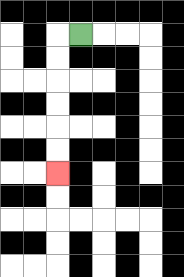{'start': '[3, 1]', 'end': '[2, 7]', 'path_directions': 'L,D,D,D,D,D,D', 'path_coordinates': '[[3, 1], [2, 1], [2, 2], [2, 3], [2, 4], [2, 5], [2, 6], [2, 7]]'}